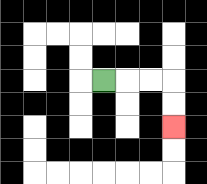{'start': '[4, 3]', 'end': '[7, 5]', 'path_directions': 'R,R,R,D,D', 'path_coordinates': '[[4, 3], [5, 3], [6, 3], [7, 3], [7, 4], [7, 5]]'}